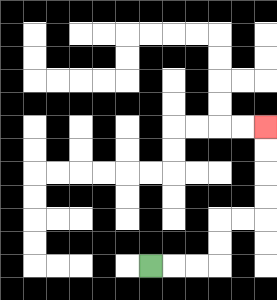{'start': '[6, 11]', 'end': '[11, 5]', 'path_directions': 'R,R,R,U,U,R,R,U,U,U,U', 'path_coordinates': '[[6, 11], [7, 11], [8, 11], [9, 11], [9, 10], [9, 9], [10, 9], [11, 9], [11, 8], [11, 7], [11, 6], [11, 5]]'}